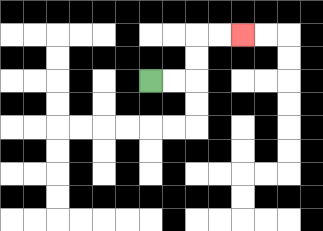{'start': '[6, 3]', 'end': '[10, 1]', 'path_directions': 'R,R,U,U,R,R', 'path_coordinates': '[[6, 3], [7, 3], [8, 3], [8, 2], [8, 1], [9, 1], [10, 1]]'}